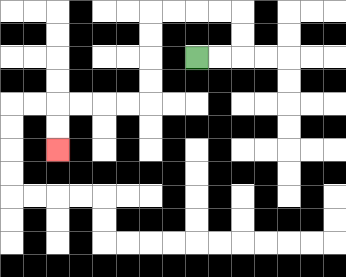{'start': '[8, 2]', 'end': '[2, 6]', 'path_directions': 'R,R,U,U,L,L,L,L,D,D,D,D,L,L,L,L,D,D', 'path_coordinates': '[[8, 2], [9, 2], [10, 2], [10, 1], [10, 0], [9, 0], [8, 0], [7, 0], [6, 0], [6, 1], [6, 2], [6, 3], [6, 4], [5, 4], [4, 4], [3, 4], [2, 4], [2, 5], [2, 6]]'}